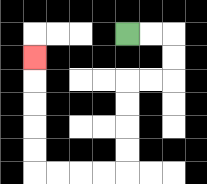{'start': '[5, 1]', 'end': '[1, 2]', 'path_directions': 'R,R,D,D,L,L,D,D,D,D,L,L,L,L,U,U,U,U,U', 'path_coordinates': '[[5, 1], [6, 1], [7, 1], [7, 2], [7, 3], [6, 3], [5, 3], [5, 4], [5, 5], [5, 6], [5, 7], [4, 7], [3, 7], [2, 7], [1, 7], [1, 6], [1, 5], [1, 4], [1, 3], [1, 2]]'}